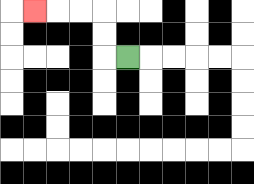{'start': '[5, 2]', 'end': '[1, 0]', 'path_directions': 'L,U,U,L,L,L', 'path_coordinates': '[[5, 2], [4, 2], [4, 1], [4, 0], [3, 0], [2, 0], [1, 0]]'}